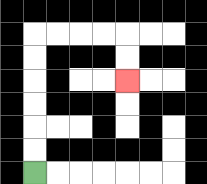{'start': '[1, 7]', 'end': '[5, 3]', 'path_directions': 'U,U,U,U,U,U,R,R,R,R,D,D', 'path_coordinates': '[[1, 7], [1, 6], [1, 5], [1, 4], [1, 3], [1, 2], [1, 1], [2, 1], [3, 1], [4, 1], [5, 1], [5, 2], [5, 3]]'}